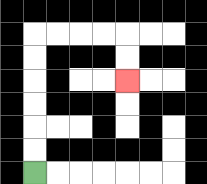{'start': '[1, 7]', 'end': '[5, 3]', 'path_directions': 'U,U,U,U,U,U,R,R,R,R,D,D', 'path_coordinates': '[[1, 7], [1, 6], [1, 5], [1, 4], [1, 3], [1, 2], [1, 1], [2, 1], [3, 1], [4, 1], [5, 1], [5, 2], [5, 3]]'}